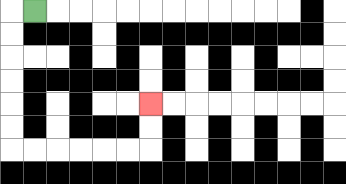{'start': '[1, 0]', 'end': '[6, 4]', 'path_directions': 'L,D,D,D,D,D,D,R,R,R,R,R,R,U,U', 'path_coordinates': '[[1, 0], [0, 0], [0, 1], [0, 2], [0, 3], [0, 4], [0, 5], [0, 6], [1, 6], [2, 6], [3, 6], [4, 6], [5, 6], [6, 6], [6, 5], [6, 4]]'}